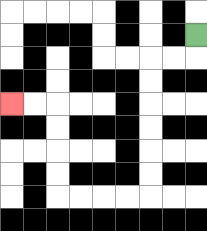{'start': '[8, 1]', 'end': '[0, 4]', 'path_directions': 'D,L,L,D,D,D,D,D,D,L,L,L,L,U,U,U,U,L,L', 'path_coordinates': '[[8, 1], [8, 2], [7, 2], [6, 2], [6, 3], [6, 4], [6, 5], [6, 6], [6, 7], [6, 8], [5, 8], [4, 8], [3, 8], [2, 8], [2, 7], [2, 6], [2, 5], [2, 4], [1, 4], [0, 4]]'}